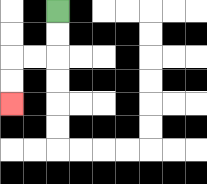{'start': '[2, 0]', 'end': '[0, 4]', 'path_directions': 'D,D,L,L,D,D', 'path_coordinates': '[[2, 0], [2, 1], [2, 2], [1, 2], [0, 2], [0, 3], [0, 4]]'}